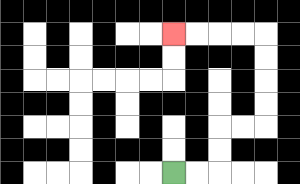{'start': '[7, 7]', 'end': '[7, 1]', 'path_directions': 'R,R,U,U,R,R,U,U,U,U,L,L,L,L', 'path_coordinates': '[[7, 7], [8, 7], [9, 7], [9, 6], [9, 5], [10, 5], [11, 5], [11, 4], [11, 3], [11, 2], [11, 1], [10, 1], [9, 1], [8, 1], [7, 1]]'}